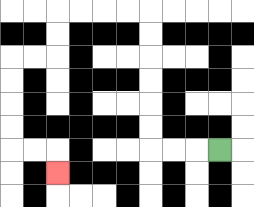{'start': '[9, 6]', 'end': '[2, 7]', 'path_directions': 'L,L,L,U,U,U,U,U,U,L,L,L,L,D,D,L,L,D,D,D,D,R,R,D', 'path_coordinates': '[[9, 6], [8, 6], [7, 6], [6, 6], [6, 5], [6, 4], [6, 3], [6, 2], [6, 1], [6, 0], [5, 0], [4, 0], [3, 0], [2, 0], [2, 1], [2, 2], [1, 2], [0, 2], [0, 3], [0, 4], [0, 5], [0, 6], [1, 6], [2, 6], [2, 7]]'}